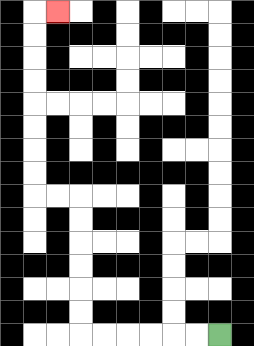{'start': '[9, 14]', 'end': '[2, 0]', 'path_directions': 'L,L,L,L,L,L,U,U,U,U,U,U,L,L,U,U,U,U,U,U,U,U,R', 'path_coordinates': '[[9, 14], [8, 14], [7, 14], [6, 14], [5, 14], [4, 14], [3, 14], [3, 13], [3, 12], [3, 11], [3, 10], [3, 9], [3, 8], [2, 8], [1, 8], [1, 7], [1, 6], [1, 5], [1, 4], [1, 3], [1, 2], [1, 1], [1, 0], [2, 0]]'}